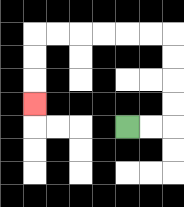{'start': '[5, 5]', 'end': '[1, 4]', 'path_directions': 'R,R,U,U,U,U,L,L,L,L,L,L,D,D,D', 'path_coordinates': '[[5, 5], [6, 5], [7, 5], [7, 4], [7, 3], [7, 2], [7, 1], [6, 1], [5, 1], [4, 1], [3, 1], [2, 1], [1, 1], [1, 2], [1, 3], [1, 4]]'}